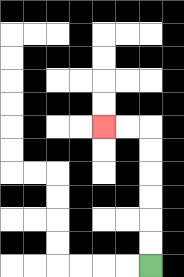{'start': '[6, 11]', 'end': '[4, 5]', 'path_directions': 'U,U,U,U,U,U,L,L', 'path_coordinates': '[[6, 11], [6, 10], [6, 9], [6, 8], [6, 7], [6, 6], [6, 5], [5, 5], [4, 5]]'}